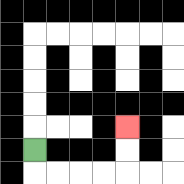{'start': '[1, 6]', 'end': '[5, 5]', 'path_directions': 'D,R,R,R,R,U,U', 'path_coordinates': '[[1, 6], [1, 7], [2, 7], [3, 7], [4, 7], [5, 7], [5, 6], [5, 5]]'}